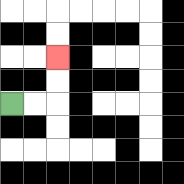{'start': '[0, 4]', 'end': '[2, 2]', 'path_directions': 'R,R,U,U', 'path_coordinates': '[[0, 4], [1, 4], [2, 4], [2, 3], [2, 2]]'}